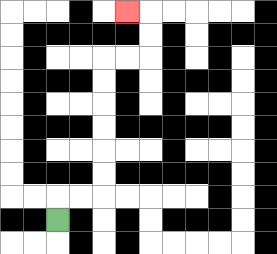{'start': '[2, 9]', 'end': '[5, 0]', 'path_directions': 'U,R,R,U,U,U,U,U,U,R,R,U,U,L', 'path_coordinates': '[[2, 9], [2, 8], [3, 8], [4, 8], [4, 7], [4, 6], [4, 5], [4, 4], [4, 3], [4, 2], [5, 2], [6, 2], [6, 1], [6, 0], [5, 0]]'}